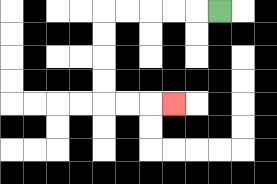{'start': '[9, 0]', 'end': '[7, 4]', 'path_directions': 'L,L,L,L,L,D,D,D,D,R,R,R', 'path_coordinates': '[[9, 0], [8, 0], [7, 0], [6, 0], [5, 0], [4, 0], [4, 1], [4, 2], [4, 3], [4, 4], [5, 4], [6, 4], [7, 4]]'}